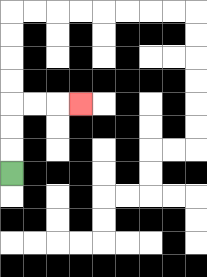{'start': '[0, 7]', 'end': '[3, 4]', 'path_directions': 'U,U,U,R,R,R', 'path_coordinates': '[[0, 7], [0, 6], [0, 5], [0, 4], [1, 4], [2, 4], [3, 4]]'}